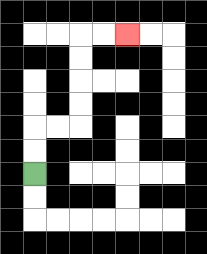{'start': '[1, 7]', 'end': '[5, 1]', 'path_directions': 'U,U,R,R,U,U,U,U,R,R', 'path_coordinates': '[[1, 7], [1, 6], [1, 5], [2, 5], [3, 5], [3, 4], [3, 3], [3, 2], [3, 1], [4, 1], [5, 1]]'}